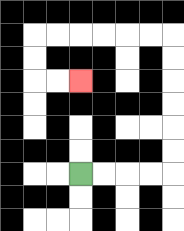{'start': '[3, 7]', 'end': '[3, 3]', 'path_directions': 'R,R,R,R,U,U,U,U,U,U,L,L,L,L,L,L,D,D,R,R', 'path_coordinates': '[[3, 7], [4, 7], [5, 7], [6, 7], [7, 7], [7, 6], [7, 5], [7, 4], [7, 3], [7, 2], [7, 1], [6, 1], [5, 1], [4, 1], [3, 1], [2, 1], [1, 1], [1, 2], [1, 3], [2, 3], [3, 3]]'}